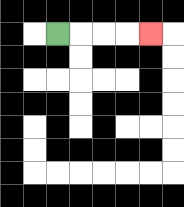{'start': '[2, 1]', 'end': '[6, 1]', 'path_directions': 'R,R,R,R', 'path_coordinates': '[[2, 1], [3, 1], [4, 1], [5, 1], [6, 1]]'}